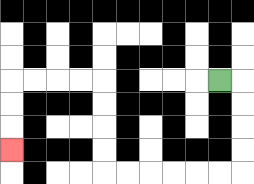{'start': '[9, 3]', 'end': '[0, 6]', 'path_directions': 'R,D,D,D,D,L,L,L,L,L,L,U,U,U,U,L,L,L,L,D,D,D', 'path_coordinates': '[[9, 3], [10, 3], [10, 4], [10, 5], [10, 6], [10, 7], [9, 7], [8, 7], [7, 7], [6, 7], [5, 7], [4, 7], [4, 6], [4, 5], [4, 4], [4, 3], [3, 3], [2, 3], [1, 3], [0, 3], [0, 4], [0, 5], [0, 6]]'}